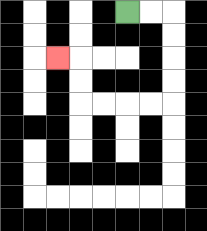{'start': '[5, 0]', 'end': '[2, 2]', 'path_directions': 'R,R,D,D,D,D,L,L,L,L,U,U,L', 'path_coordinates': '[[5, 0], [6, 0], [7, 0], [7, 1], [7, 2], [7, 3], [7, 4], [6, 4], [5, 4], [4, 4], [3, 4], [3, 3], [3, 2], [2, 2]]'}